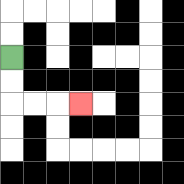{'start': '[0, 2]', 'end': '[3, 4]', 'path_directions': 'D,D,R,R,R', 'path_coordinates': '[[0, 2], [0, 3], [0, 4], [1, 4], [2, 4], [3, 4]]'}